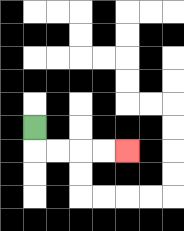{'start': '[1, 5]', 'end': '[5, 6]', 'path_directions': 'D,R,R,R,R', 'path_coordinates': '[[1, 5], [1, 6], [2, 6], [3, 6], [4, 6], [5, 6]]'}